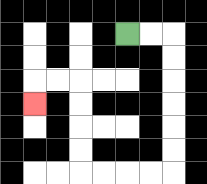{'start': '[5, 1]', 'end': '[1, 4]', 'path_directions': 'R,R,D,D,D,D,D,D,L,L,L,L,U,U,U,U,L,L,D', 'path_coordinates': '[[5, 1], [6, 1], [7, 1], [7, 2], [7, 3], [7, 4], [7, 5], [7, 6], [7, 7], [6, 7], [5, 7], [4, 7], [3, 7], [3, 6], [3, 5], [3, 4], [3, 3], [2, 3], [1, 3], [1, 4]]'}